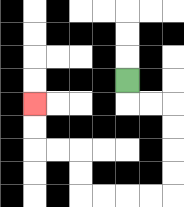{'start': '[5, 3]', 'end': '[1, 4]', 'path_directions': 'D,R,R,D,D,D,D,L,L,L,L,U,U,L,L,U,U', 'path_coordinates': '[[5, 3], [5, 4], [6, 4], [7, 4], [7, 5], [7, 6], [7, 7], [7, 8], [6, 8], [5, 8], [4, 8], [3, 8], [3, 7], [3, 6], [2, 6], [1, 6], [1, 5], [1, 4]]'}